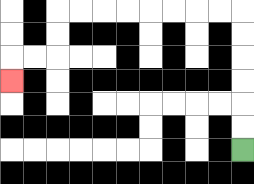{'start': '[10, 6]', 'end': '[0, 3]', 'path_directions': 'U,U,U,U,U,U,L,L,L,L,L,L,L,L,D,D,L,L,D', 'path_coordinates': '[[10, 6], [10, 5], [10, 4], [10, 3], [10, 2], [10, 1], [10, 0], [9, 0], [8, 0], [7, 0], [6, 0], [5, 0], [4, 0], [3, 0], [2, 0], [2, 1], [2, 2], [1, 2], [0, 2], [0, 3]]'}